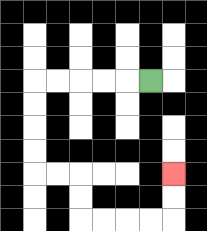{'start': '[6, 3]', 'end': '[7, 7]', 'path_directions': 'L,L,L,L,L,D,D,D,D,R,R,D,D,R,R,R,R,U,U', 'path_coordinates': '[[6, 3], [5, 3], [4, 3], [3, 3], [2, 3], [1, 3], [1, 4], [1, 5], [1, 6], [1, 7], [2, 7], [3, 7], [3, 8], [3, 9], [4, 9], [5, 9], [6, 9], [7, 9], [7, 8], [7, 7]]'}